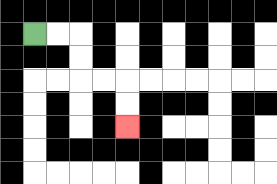{'start': '[1, 1]', 'end': '[5, 5]', 'path_directions': 'R,R,D,D,R,R,D,D', 'path_coordinates': '[[1, 1], [2, 1], [3, 1], [3, 2], [3, 3], [4, 3], [5, 3], [5, 4], [5, 5]]'}